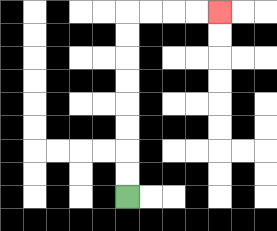{'start': '[5, 8]', 'end': '[9, 0]', 'path_directions': 'U,U,U,U,U,U,U,U,R,R,R,R', 'path_coordinates': '[[5, 8], [5, 7], [5, 6], [5, 5], [5, 4], [5, 3], [5, 2], [5, 1], [5, 0], [6, 0], [7, 0], [8, 0], [9, 0]]'}